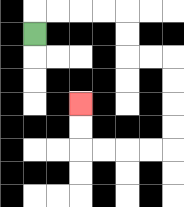{'start': '[1, 1]', 'end': '[3, 4]', 'path_directions': 'U,R,R,R,R,D,D,R,R,D,D,D,D,L,L,L,L,U,U', 'path_coordinates': '[[1, 1], [1, 0], [2, 0], [3, 0], [4, 0], [5, 0], [5, 1], [5, 2], [6, 2], [7, 2], [7, 3], [7, 4], [7, 5], [7, 6], [6, 6], [5, 6], [4, 6], [3, 6], [3, 5], [3, 4]]'}